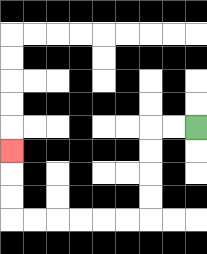{'start': '[8, 5]', 'end': '[0, 6]', 'path_directions': 'L,L,D,D,D,D,L,L,L,L,L,L,U,U,U', 'path_coordinates': '[[8, 5], [7, 5], [6, 5], [6, 6], [6, 7], [6, 8], [6, 9], [5, 9], [4, 9], [3, 9], [2, 9], [1, 9], [0, 9], [0, 8], [0, 7], [0, 6]]'}